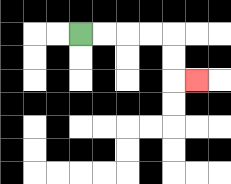{'start': '[3, 1]', 'end': '[8, 3]', 'path_directions': 'R,R,R,R,D,D,R', 'path_coordinates': '[[3, 1], [4, 1], [5, 1], [6, 1], [7, 1], [7, 2], [7, 3], [8, 3]]'}